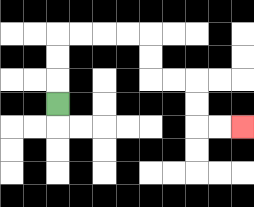{'start': '[2, 4]', 'end': '[10, 5]', 'path_directions': 'U,U,U,R,R,R,R,D,D,R,R,D,D,R,R', 'path_coordinates': '[[2, 4], [2, 3], [2, 2], [2, 1], [3, 1], [4, 1], [5, 1], [6, 1], [6, 2], [6, 3], [7, 3], [8, 3], [8, 4], [8, 5], [9, 5], [10, 5]]'}